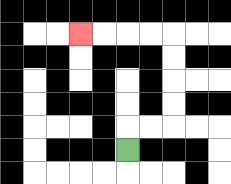{'start': '[5, 6]', 'end': '[3, 1]', 'path_directions': 'U,R,R,U,U,U,U,L,L,L,L', 'path_coordinates': '[[5, 6], [5, 5], [6, 5], [7, 5], [7, 4], [7, 3], [7, 2], [7, 1], [6, 1], [5, 1], [4, 1], [3, 1]]'}